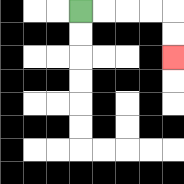{'start': '[3, 0]', 'end': '[7, 2]', 'path_directions': 'R,R,R,R,D,D', 'path_coordinates': '[[3, 0], [4, 0], [5, 0], [6, 0], [7, 0], [7, 1], [7, 2]]'}